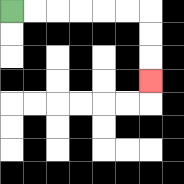{'start': '[0, 0]', 'end': '[6, 3]', 'path_directions': 'R,R,R,R,R,R,D,D,D', 'path_coordinates': '[[0, 0], [1, 0], [2, 0], [3, 0], [4, 0], [5, 0], [6, 0], [6, 1], [6, 2], [6, 3]]'}